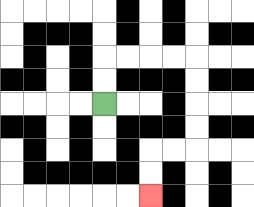{'start': '[4, 4]', 'end': '[6, 8]', 'path_directions': 'U,U,R,R,R,R,D,D,D,D,L,L,D,D', 'path_coordinates': '[[4, 4], [4, 3], [4, 2], [5, 2], [6, 2], [7, 2], [8, 2], [8, 3], [8, 4], [8, 5], [8, 6], [7, 6], [6, 6], [6, 7], [6, 8]]'}